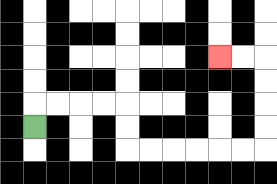{'start': '[1, 5]', 'end': '[9, 2]', 'path_directions': 'U,R,R,R,R,D,D,R,R,R,R,R,R,U,U,U,U,L,L', 'path_coordinates': '[[1, 5], [1, 4], [2, 4], [3, 4], [4, 4], [5, 4], [5, 5], [5, 6], [6, 6], [7, 6], [8, 6], [9, 6], [10, 6], [11, 6], [11, 5], [11, 4], [11, 3], [11, 2], [10, 2], [9, 2]]'}